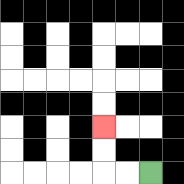{'start': '[6, 7]', 'end': '[4, 5]', 'path_directions': 'L,L,U,U', 'path_coordinates': '[[6, 7], [5, 7], [4, 7], [4, 6], [4, 5]]'}